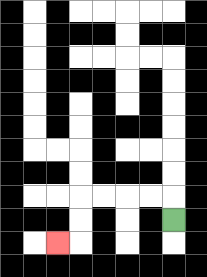{'start': '[7, 9]', 'end': '[2, 10]', 'path_directions': 'U,L,L,L,L,D,D,L', 'path_coordinates': '[[7, 9], [7, 8], [6, 8], [5, 8], [4, 8], [3, 8], [3, 9], [3, 10], [2, 10]]'}